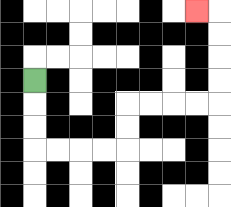{'start': '[1, 3]', 'end': '[8, 0]', 'path_directions': 'D,D,D,R,R,R,R,U,U,R,R,R,R,U,U,U,U,L', 'path_coordinates': '[[1, 3], [1, 4], [1, 5], [1, 6], [2, 6], [3, 6], [4, 6], [5, 6], [5, 5], [5, 4], [6, 4], [7, 4], [8, 4], [9, 4], [9, 3], [9, 2], [9, 1], [9, 0], [8, 0]]'}